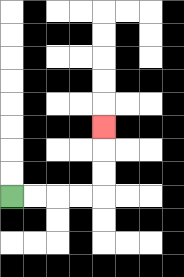{'start': '[0, 8]', 'end': '[4, 5]', 'path_directions': 'R,R,R,R,U,U,U', 'path_coordinates': '[[0, 8], [1, 8], [2, 8], [3, 8], [4, 8], [4, 7], [4, 6], [4, 5]]'}